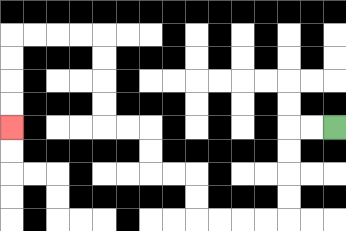{'start': '[14, 5]', 'end': '[0, 5]', 'path_directions': 'L,L,D,D,D,D,L,L,L,L,U,U,L,L,U,U,L,L,U,U,U,U,L,L,L,L,D,D,D,D', 'path_coordinates': '[[14, 5], [13, 5], [12, 5], [12, 6], [12, 7], [12, 8], [12, 9], [11, 9], [10, 9], [9, 9], [8, 9], [8, 8], [8, 7], [7, 7], [6, 7], [6, 6], [6, 5], [5, 5], [4, 5], [4, 4], [4, 3], [4, 2], [4, 1], [3, 1], [2, 1], [1, 1], [0, 1], [0, 2], [0, 3], [0, 4], [0, 5]]'}